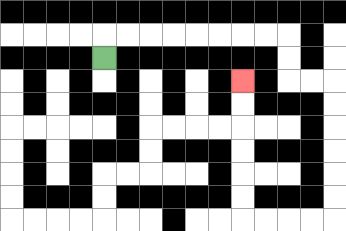{'start': '[4, 2]', 'end': '[10, 3]', 'path_directions': 'U,R,R,R,R,R,R,R,R,D,D,R,R,D,D,D,D,D,D,L,L,L,L,U,U,U,U,U,U', 'path_coordinates': '[[4, 2], [4, 1], [5, 1], [6, 1], [7, 1], [8, 1], [9, 1], [10, 1], [11, 1], [12, 1], [12, 2], [12, 3], [13, 3], [14, 3], [14, 4], [14, 5], [14, 6], [14, 7], [14, 8], [14, 9], [13, 9], [12, 9], [11, 9], [10, 9], [10, 8], [10, 7], [10, 6], [10, 5], [10, 4], [10, 3]]'}